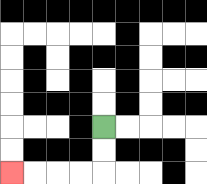{'start': '[4, 5]', 'end': '[0, 7]', 'path_directions': 'D,D,L,L,L,L', 'path_coordinates': '[[4, 5], [4, 6], [4, 7], [3, 7], [2, 7], [1, 7], [0, 7]]'}